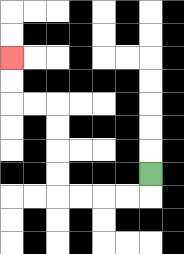{'start': '[6, 7]', 'end': '[0, 2]', 'path_directions': 'D,L,L,L,L,U,U,U,U,L,L,U,U', 'path_coordinates': '[[6, 7], [6, 8], [5, 8], [4, 8], [3, 8], [2, 8], [2, 7], [2, 6], [2, 5], [2, 4], [1, 4], [0, 4], [0, 3], [0, 2]]'}